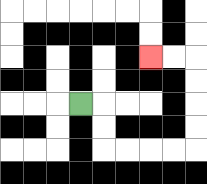{'start': '[3, 4]', 'end': '[6, 2]', 'path_directions': 'R,D,D,R,R,R,R,U,U,U,U,L,L', 'path_coordinates': '[[3, 4], [4, 4], [4, 5], [4, 6], [5, 6], [6, 6], [7, 6], [8, 6], [8, 5], [8, 4], [8, 3], [8, 2], [7, 2], [6, 2]]'}